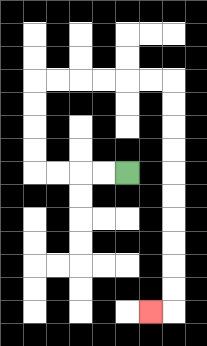{'start': '[5, 7]', 'end': '[6, 13]', 'path_directions': 'L,L,L,L,U,U,U,U,R,R,R,R,R,R,D,D,D,D,D,D,D,D,D,D,L', 'path_coordinates': '[[5, 7], [4, 7], [3, 7], [2, 7], [1, 7], [1, 6], [1, 5], [1, 4], [1, 3], [2, 3], [3, 3], [4, 3], [5, 3], [6, 3], [7, 3], [7, 4], [7, 5], [7, 6], [7, 7], [7, 8], [7, 9], [7, 10], [7, 11], [7, 12], [7, 13], [6, 13]]'}